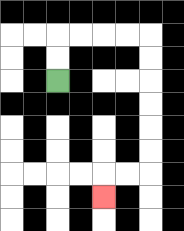{'start': '[2, 3]', 'end': '[4, 8]', 'path_directions': 'U,U,R,R,R,R,D,D,D,D,D,D,L,L,D', 'path_coordinates': '[[2, 3], [2, 2], [2, 1], [3, 1], [4, 1], [5, 1], [6, 1], [6, 2], [6, 3], [6, 4], [6, 5], [6, 6], [6, 7], [5, 7], [4, 7], [4, 8]]'}